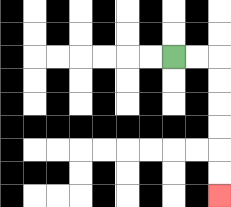{'start': '[7, 2]', 'end': '[9, 8]', 'path_directions': 'R,R,D,D,D,D,D,D', 'path_coordinates': '[[7, 2], [8, 2], [9, 2], [9, 3], [9, 4], [9, 5], [9, 6], [9, 7], [9, 8]]'}